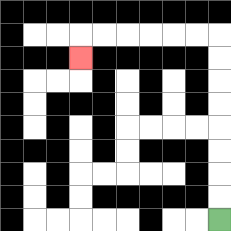{'start': '[9, 9]', 'end': '[3, 2]', 'path_directions': 'U,U,U,U,U,U,U,U,L,L,L,L,L,L,D', 'path_coordinates': '[[9, 9], [9, 8], [9, 7], [9, 6], [9, 5], [9, 4], [9, 3], [9, 2], [9, 1], [8, 1], [7, 1], [6, 1], [5, 1], [4, 1], [3, 1], [3, 2]]'}